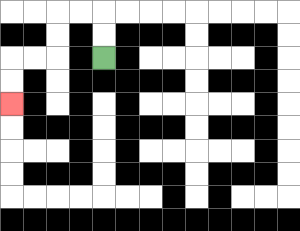{'start': '[4, 2]', 'end': '[0, 4]', 'path_directions': 'U,U,L,L,D,D,L,L,D,D', 'path_coordinates': '[[4, 2], [4, 1], [4, 0], [3, 0], [2, 0], [2, 1], [2, 2], [1, 2], [0, 2], [0, 3], [0, 4]]'}